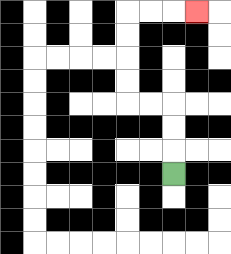{'start': '[7, 7]', 'end': '[8, 0]', 'path_directions': 'U,U,U,L,L,U,U,U,U,R,R,R', 'path_coordinates': '[[7, 7], [7, 6], [7, 5], [7, 4], [6, 4], [5, 4], [5, 3], [5, 2], [5, 1], [5, 0], [6, 0], [7, 0], [8, 0]]'}